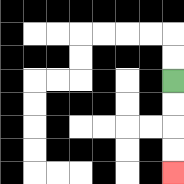{'start': '[7, 3]', 'end': '[7, 7]', 'path_directions': 'D,D,D,D', 'path_coordinates': '[[7, 3], [7, 4], [7, 5], [7, 6], [7, 7]]'}